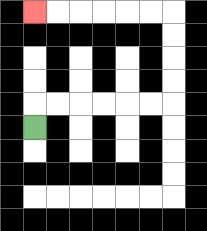{'start': '[1, 5]', 'end': '[1, 0]', 'path_directions': 'U,R,R,R,R,R,R,U,U,U,U,L,L,L,L,L,L', 'path_coordinates': '[[1, 5], [1, 4], [2, 4], [3, 4], [4, 4], [5, 4], [6, 4], [7, 4], [7, 3], [7, 2], [7, 1], [7, 0], [6, 0], [5, 0], [4, 0], [3, 0], [2, 0], [1, 0]]'}